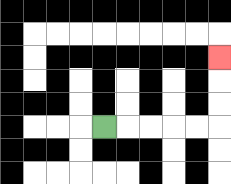{'start': '[4, 5]', 'end': '[9, 2]', 'path_directions': 'R,R,R,R,R,U,U,U', 'path_coordinates': '[[4, 5], [5, 5], [6, 5], [7, 5], [8, 5], [9, 5], [9, 4], [9, 3], [9, 2]]'}